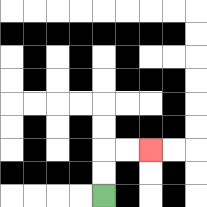{'start': '[4, 8]', 'end': '[6, 6]', 'path_directions': 'U,U,R,R', 'path_coordinates': '[[4, 8], [4, 7], [4, 6], [5, 6], [6, 6]]'}